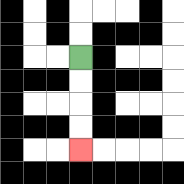{'start': '[3, 2]', 'end': '[3, 6]', 'path_directions': 'D,D,D,D', 'path_coordinates': '[[3, 2], [3, 3], [3, 4], [3, 5], [3, 6]]'}